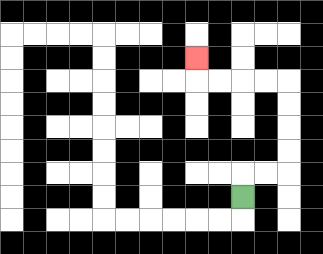{'start': '[10, 8]', 'end': '[8, 2]', 'path_directions': 'U,R,R,U,U,U,U,L,L,L,L,U', 'path_coordinates': '[[10, 8], [10, 7], [11, 7], [12, 7], [12, 6], [12, 5], [12, 4], [12, 3], [11, 3], [10, 3], [9, 3], [8, 3], [8, 2]]'}